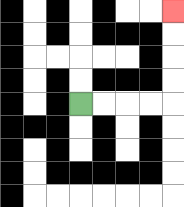{'start': '[3, 4]', 'end': '[7, 0]', 'path_directions': 'R,R,R,R,U,U,U,U', 'path_coordinates': '[[3, 4], [4, 4], [5, 4], [6, 4], [7, 4], [7, 3], [7, 2], [7, 1], [7, 0]]'}